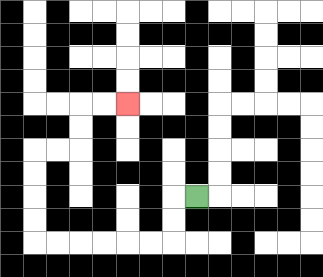{'start': '[8, 8]', 'end': '[5, 4]', 'path_directions': 'L,D,D,L,L,L,L,L,L,U,U,U,U,R,R,U,U,R,R', 'path_coordinates': '[[8, 8], [7, 8], [7, 9], [7, 10], [6, 10], [5, 10], [4, 10], [3, 10], [2, 10], [1, 10], [1, 9], [1, 8], [1, 7], [1, 6], [2, 6], [3, 6], [3, 5], [3, 4], [4, 4], [5, 4]]'}